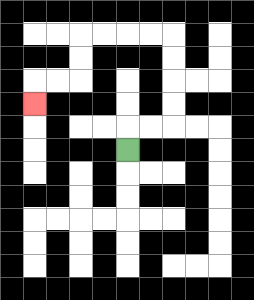{'start': '[5, 6]', 'end': '[1, 4]', 'path_directions': 'U,R,R,U,U,U,U,L,L,L,L,D,D,L,L,D', 'path_coordinates': '[[5, 6], [5, 5], [6, 5], [7, 5], [7, 4], [7, 3], [7, 2], [7, 1], [6, 1], [5, 1], [4, 1], [3, 1], [3, 2], [3, 3], [2, 3], [1, 3], [1, 4]]'}